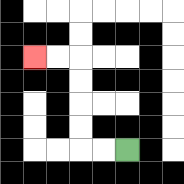{'start': '[5, 6]', 'end': '[1, 2]', 'path_directions': 'L,L,U,U,U,U,L,L', 'path_coordinates': '[[5, 6], [4, 6], [3, 6], [3, 5], [3, 4], [3, 3], [3, 2], [2, 2], [1, 2]]'}